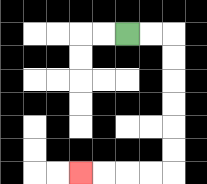{'start': '[5, 1]', 'end': '[3, 7]', 'path_directions': 'R,R,D,D,D,D,D,D,L,L,L,L', 'path_coordinates': '[[5, 1], [6, 1], [7, 1], [7, 2], [7, 3], [7, 4], [7, 5], [7, 6], [7, 7], [6, 7], [5, 7], [4, 7], [3, 7]]'}